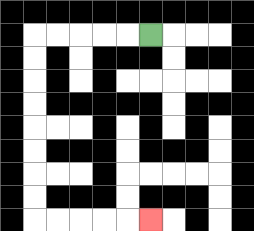{'start': '[6, 1]', 'end': '[6, 9]', 'path_directions': 'L,L,L,L,L,D,D,D,D,D,D,D,D,R,R,R,R,R', 'path_coordinates': '[[6, 1], [5, 1], [4, 1], [3, 1], [2, 1], [1, 1], [1, 2], [1, 3], [1, 4], [1, 5], [1, 6], [1, 7], [1, 8], [1, 9], [2, 9], [3, 9], [4, 9], [5, 9], [6, 9]]'}